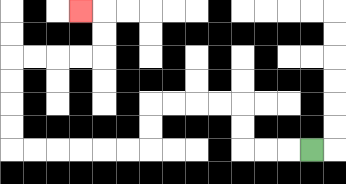{'start': '[13, 6]', 'end': '[3, 0]', 'path_directions': 'L,L,L,U,U,L,L,L,L,D,D,L,L,L,L,L,L,U,U,U,U,R,R,R,R,U,U,L', 'path_coordinates': '[[13, 6], [12, 6], [11, 6], [10, 6], [10, 5], [10, 4], [9, 4], [8, 4], [7, 4], [6, 4], [6, 5], [6, 6], [5, 6], [4, 6], [3, 6], [2, 6], [1, 6], [0, 6], [0, 5], [0, 4], [0, 3], [0, 2], [1, 2], [2, 2], [3, 2], [4, 2], [4, 1], [4, 0], [3, 0]]'}